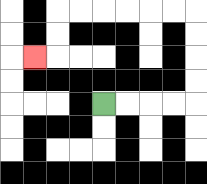{'start': '[4, 4]', 'end': '[1, 2]', 'path_directions': 'R,R,R,R,U,U,U,U,L,L,L,L,L,L,D,D,L', 'path_coordinates': '[[4, 4], [5, 4], [6, 4], [7, 4], [8, 4], [8, 3], [8, 2], [8, 1], [8, 0], [7, 0], [6, 0], [5, 0], [4, 0], [3, 0], [2, 0], [2, 1], [2, 2], [1, 2]]'}